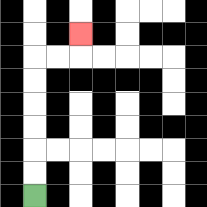{'start': '[1, 8]', 'end': '[3, 1]', 'path_directions': 'U,U,U,U,U,U,R,R,U', 'path_coordinates': '[[1, 8], [1, 7], [1, 6], [1, 5], [1, 4], [1, 3], [1, 2], [2, 2], [3, 2], [3, 1]]'}